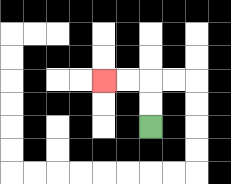{'start': '[6, 5]', 'end': '[4, 3]', 'path_directions': 'U,U,L,L', 'path_coordinates': '[[6, 5], [6, 4], [6, 3], [5, 3], [4, 3]]'}